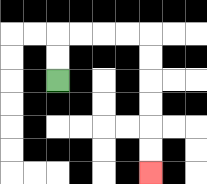{'start': '[2, 3]', 'end': '[6, 7]', 'path_directions': 'U,U,R,R,R,R,D,D,D,D,D,D', 'path_coordinates': '[[2, 3], [2, 2], [2, 1], [3, 1], [4, 1], [5, 1], [6, 1], [6, 2], [6, 3], [6, 4], [6, 5], [6, 6], [6, 7]]'}